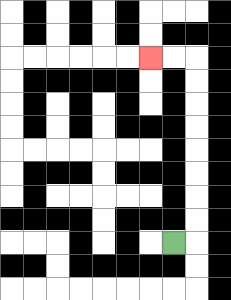{'start': '[7, 10]', 'end': '[6, 2]', 'path_directions': 'R,U,U,U,U,U,U,U,U,L,L', 'path_coordinates': '[[7, 10], [8, 10], [8, 9], [8, 8], [8, 7], [8, 6], [8, 5], [8, 4], [8, 3], [8, 2], [7, 2], [6, 2]]'}